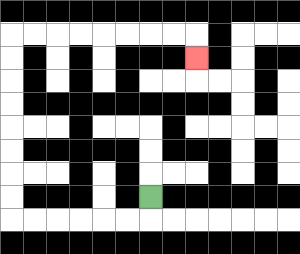{'start': '[6, 8]', 'end': '[8, 2]', 'path_directions': 'D,L,L,L,L,L,L,U,U,U,U,U,U,U,U,R,R,R,R,R,R,R,R,D', 'path_coordinates': '[[6, 8], [6, 9], [5, 9], [4, 9], [3, 9], [2, 9], [1, 9], [0, 9], [0, 8], [0, 7], [0, 6], [0, 5], [0, 4], [0, 3], [0, 2], [0, 1], [1, 1], [2, 1], [3, 1], [4, 1], [5, 1], [6, 1], [7, 1], [8, 1], [8, 2]]'}